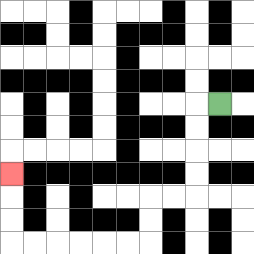{'start': '[9, 4]', 'end': '[0, 7]', 'path_directions': 'L,D,D,D,D,L,L,D,D,L,L,L,L,L,L,U,U,U', 'path_coordinates': '[[9, 4], [8, 4], [8, 5], [8, 6], [8, 7], [8, 8], [7, 8], [6, 8], [6, 9], [6, 10], [5, 10], [4, 10], [3, 10], [2, 10], [1, 10], [0, 10], [0, 9], [0, 8], [0, 7]]'}